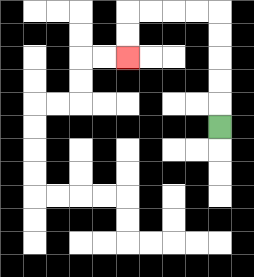{'start': '[9, 5]', 'end': '[5, 2]', 'path_directions': 'U,U,U,U,U,L,L,L,L,D,D', 'path_coordinates': '[[9, 5], [9, 4], [9, 3], [9, 2], [9, 1], [9, 0], [8, 0], [7, 0], [6, 0], [5, 0], [5, 1], [5, 2]]'}